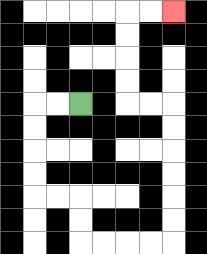{'start': '[3, 4]', 'end': '[7, 0]', 'path_directions': 'L,L,D,D,D,D,R,R,D,D,R,R,R,R,U,U,U,U,U,U,L,L,U,U,U,U,R,R', 'path_coordinates': '[[3, 4], [2, 4], [1, 4], [1, 5], [1, 6], [1, 7], [1, 8], [2, 8], [3, 8], [3, 9], [3, 10], [4, 10], [5, 10], [6, 10], [7, 10], [7, 9], [7, 8], [7, 7], [7, 6], [7, 5], [7, 4], [6, 4], [5, 4], [5, 3], [5, 2], [5, 1], [5, 0], [6, 0], [7, 0]]'}